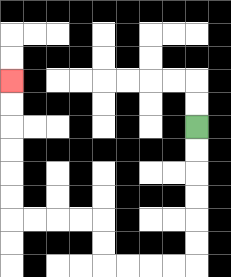{'start': '[8, 5]', 'end': '[0, 3]', 'path_directions': 'D,D,D,D,D,D,L,L,L,L,U,U,L,L,L,L,U,U,U,U,U,U', 'path_coordinates': '[[8, 5], [8, 6], [8, 7], [8, 8], [8, 9], [8, 10], [8, 11], [7, 11], [6, 11], [5, 11], [4, 11], [4, 10], [4, 9], [3, 9], [2, 9], [1, 9], [0, 9], [0, 8], [0, 7], [0, 6], [0, 5], [0, 4], [0, 3]]'}